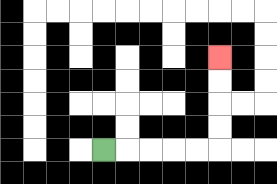{'start': '[4, 6]', 'end': '[9, 2]', 'path_directions': 'R,R,R,R,R,U,U,U,U', 'path_coordinates': '[[4, 6], [5, 6], [6, 6], [7, 6], [8, 6], [9, 6], [9, 5], [9, 4], [9, 3], [9, 2]]'}